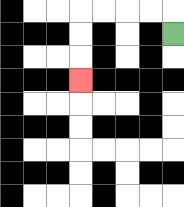{'start': '[7, 1]', 'end': '[3, 3]', 'path_directions': 'U,L,L,L,L,D,D,D', 'path_coordinates': '[[7, 1], [7, 0], [6, 0], [5, 0], [4, 0], [3, 0], [3, 1], [3, 2], [3, 3]]'}